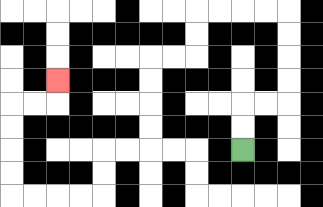{'start': '[10, 6]', 'end': '[2, 3]', 'path_directions': 'U,U,R,R,U,U,U,U,L,L,L,L,D,D,L,L,D,D,D,D,L,L,D,D,L,L,L,L,U,U,U,U,R,R,U', 'path_coordinates': '[[10, 6], [10, 5], [10, 4], [11, 4], [12, 4], [12, 3], [12, 2], [12, 1], [12, 0], [11, 0], [10, 0], [9, 0], [8, 0], [8, 1], [8, 2], [7, 2], [6, 2], [6, 3], [6, 4], [6, 5], [6, 6], [5, 6], [4, 6], [4, 7], [4, 8], [3, 8], [2, 8], [1, 8], [0, 8], [0, 7], [0, 6], [0, 5], [0, 4], [1, 4], [2, 4], [2, 3]]'}